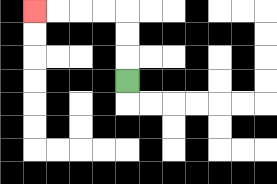{'start': '[5, 3]', 'end': '[1, 0]', 'path_directions': 'U,U,U,L,L,L,L', 'path_coordinates': '[[5, 3], [5, 2], [5, 1], [5, 0], [4, 0], [3, 0], [2, 0], [1, 0]]'}